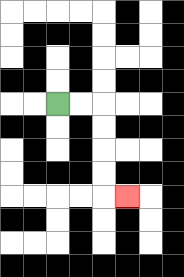{'start': '[2, 4]', 'end': '[5, 8]', 'path_directions': 'R,R,D,D,D,D,R', 'path_coordinates': '[[2, 4], [3, 4], [4, 4], [4, 5], [4, 6], [4, 7], [4, 8], [5, 8]]'}